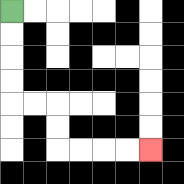{'start': '[0, 0]', 'end': '[6, 6]', 'path_directions': 'D,D,D,D,R,R,D,D,R,R,R,R', 'path_coordinates': '[[0, 0], [0, 1], [0, 2], [0, 3], [0, 4], [1, 4], [2, 4], [2, 5], [2, 6], [3, 6], [4, 6], [5, 6], [6, 6]]'}